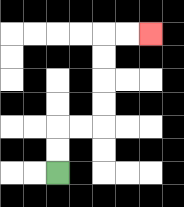{'start': '[2, 7]', 'end': '[6, 1]', 'path_directions': 'U,U,R,R,U,U,U,U,R,R', 'path_coordinates': '[[2, 7], [2, 6], [2, 5], [3, 5], [4, 5], [4, 4], [4, 3], [4, 2], [4, 1], [5, 1], [6, 1]]'}